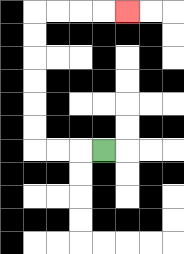{'start': '[4, 6]', 'end': '[5, 0]', 'path_directions': 'L,L,L,U,U,U,U,U,U,R,R,R,R', 'path_coordinates': '[[4, 6], [3, 6], [2, 6], [1, 6], [1, 5], [1, 4], [1, 3], [1, 2], [1, 1], [1, 0], [2, 0], [3, 0], [4, 0], [5, 0]]'}